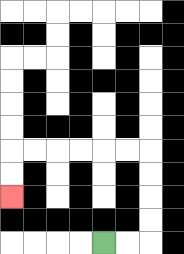{'start': '[4, 10]', 'end': '[0, 8]', 'path_directions': 'R,R,U,U,U,U,L,L,L,L,L,L,D,D', 'path_coordinates': '[[4, 10], [5, 10], [6, 10], [6, 9], [6, 8], [6, 7], [6, 6], [5, 6], [4, 6], [3, 6], [2, 6], [1, 6], [0, 6], [0, 7], [0, 8]]'}